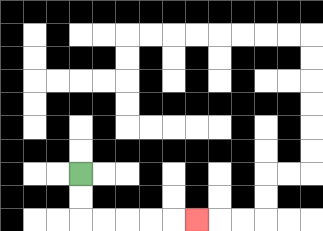{'start': '[3, 7]', 'end': '[8, 9]', 'path_directions': 'D,D,R,R,R,R,R', 'path_coordinates': '[[3, 7], [3, 8], [3, 9], [4, 9], [5, 9], [6, 9], [7, 9], [8, 9]]'}